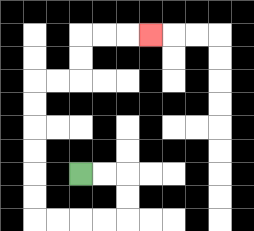{'start': '[3, 7]', 'end': '[6, 1]', 'path_directions': 'R,R,D,D,L,L,L,L,U,U,U,U,U,U,R,R,U,U,R,R,R', 'path_coordinates': '[[3, 7], [4, 7], [5, 7], [5, 8], [5, 9], [4, 9], [3, 9], [2, 9], [1, 9], [1, 8], [1, 7], [1, 6], [1, 5], [1, 4], [1, 3], [2, 3], [3, 3], [3, 2], [3, 1], [4, 1], [5, 1], [6, 1]]'}